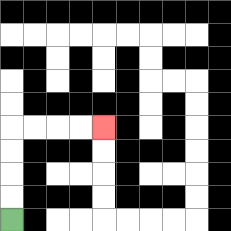{'start': '[0, 9]', 'end': '[4, 5]', 'path_directions': 'U,U,U,U,R,R,R,R', 'path_coordinates': '[[0, 9], [0, 8], [0, 7], [0, 6], [0, 5], [1, 5], [2, 5], [3, 5], [4, 5]]'}